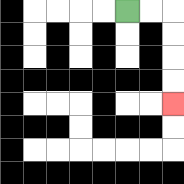{'start': '[5, 0]', 'end': '[7, 4]', 'path_directions': 'R,R,D,D,D,D', 'path_coordinates': '[[5, 0], [6, 0], [7, 0], [7, 1], [7, 2], [7, 3], [7, 4]]'}